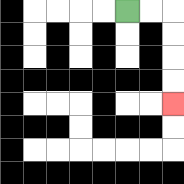{'start': '[5, 0]', 'end': '[7, 4]', 'path_directions': 'R,R,D,D,D,D', 'path_coordinates': '[[5, 0], [6, 0], [7, 0], [7, 1], [7, 2], [7, 3], [7, 4]]'}